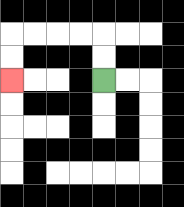{'start': '[4, 3]', 'end': '[0, 3]', 'path_directions': 'U,U,L,L,L,L,D,D', 'path_coordinates': '[[4, 3], [4, 2], [4, 1], [3, 1], [2, 1], [1, 1], [0, 1], [0, 2], [0, 3]]'}